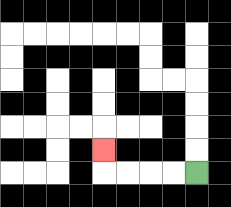{'start': '[8, 7]', 'end': '[4, 6]', 'path_directions': 'L,L,L,L,U', 'path_coordinates': '[[8, 7], [7, 7], [6, 7], [5, 7], [4, 7], [4, 6]]'}